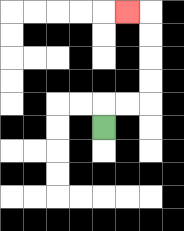{'start': '[4, 5]', 'end': '[5, 0]', 'path_directions': 'U,R,R,U,U,U,U,L', 'path_coordinates': '[[4, 5], [4, 4], [5, 4], [6, 4], [6, 3], [6, 2], [6, 1], [6, 0], [5, 0]]'}